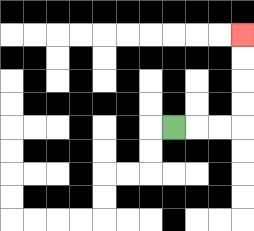{'start': '[7, 5]', 'end': '[10, 1]', 'path_directions': 'R,R,R,U,U,U,U', 'path_coordinates': '[[7, 5], [8, 5], [9, 5], [10, 5], [10, 4], [10, 3], [10, 2], [10, 1]]'}